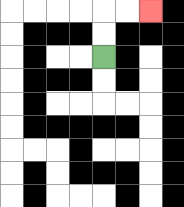{'start': '[4, 2]', 'end': '[6, 0]', 'path_directions': 'U,U,R,R', 'path_coordinates': '[[4, 2], [4, 1], [4, 0], [5, 0], [6, 0]]'}